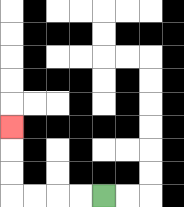{'start': '[4, 8]', 'end': '[0, 5]', 'path_directions': 'L,L,L,L,U,U,U', 'path_coordinates': '[[4, 8], [3, 8], [2, 8], [1, 8], [0, 8], [0, 7], [0, 6], [0, 5]]'}